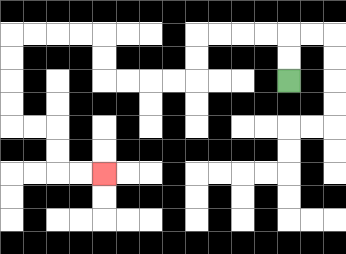{'start': '[12, 3]', 'end': '[4, 7]', 'path_directions': 'U,U,L,L,L,L,D,D,L,L,L,L,U,U,L,L,L,L,D,D,D,D,R,R,D,D,R,R', 'path_coordinates': '[[12, 3], [12, 2], [12, 1], [11, 1], [10, 1], [9, 1], [8, 1], [8, 2], [8, 3], [7, 3], [6, 3], [5, 3], [4, 3], [4, 2], [4, 1], [3, 1], [2, 1], [1, 1], [0, 1], [0, 2], [0, 3], [0, 4], [0, 5], [1, 5], [2, 5], [2, 6], [2, 7], [3, 7], [4, 7]]'}